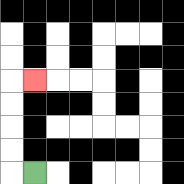{'start': '[1, 7]', 'end': '[1, 3]', 'path_directions': 'L,U,U,U,U,R', 'path_coordinates': '[[1, 7], [0, 7], [0, 6], [0, 5], [0, 4], [0, 3], [1, 3]]'}